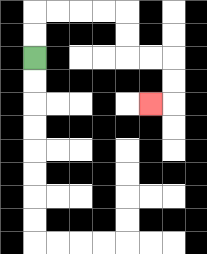{'start': '[1, 2]', 'end': '[6, 4]', 'path_directions': 'U,U,R,R,R,R,D,D,R,R,D,D,L', 'path_coordinates': '[[1, 2], [1, 1], [1, 0], [2, 0], [3, 0], [4, 0], [5, 0], [5, 1], [5, 2], [6, 2], [7, 2], [7, 3], [7, 4], [6, 4]]'}